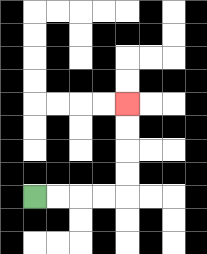{'start': '[1, 8]', 'end': '[5, 4]', 'path_directions': 'R,R,R,R,U,U,U,U', 'path_coordinates': '[[1, 8], [2, 8], [3, 8], [4, 8], [5, 8], [5, 7], [5, 6], [5, 5], [5, 4]]'}